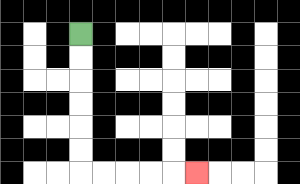{'start': '[3, 1]', 'end': '[8, 7]', 'path_directions': 'D,D,D,D,D,D,R,R,R,R,R', 'path_coordinates': '[[3, 1], [3, 2], [3, 3], [3, 4], [3, 5], [3, 6], [3, 7], [4, 7], [5, 7], [6, 7], [7, 7], [8, 7]]'}